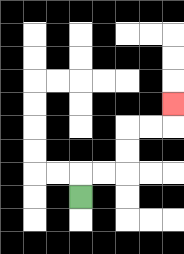{'start': '[3, 8]', 'end': '[7, 4]', 'path_directions': 'U,R,R,U,U,R,R,U', 'path_coordinates': '[[3, 8], [3, 7], [4, 7], [5, 7], [5, 6], [5, 5], [6, 5], [7, 5], [7, 4]]'}